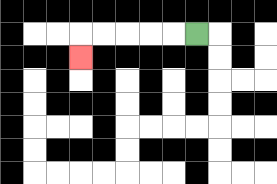{'start': '[8, 1]', 'end': '[3, 2]', 'path_directions': 'L,L,L,L,L,D', 'path_coordinates': '[[8, 1], [7, 1], [6, 1], [5, 1], [4, 1], [3, 1], [3, 2]]'}